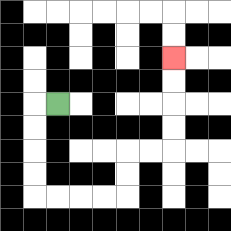{'start': '[2, 4]', 'end': '[7, 2]', 'path_directions': 'L,D,D,D,D,R,R,R,R,U,U,R,R,U,U,U,U', 'path_coordinates': '[[2, 4], [1, 4], [1, 5], [1, 6], [1, 7], [1, 8], [2, 8], [3, 8], [4, 8], [5, 8], [5, 7], [5, 6], [6, 6], [7, 6], [7, 5], [7, 4], [7, 3], [7, 2]]'}